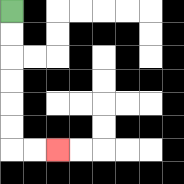{'start': '[0, 0]', 'end': '[2, 6]', 'path_directions': 'D,D,D,D,D,D,R,R', 'path_coordinates': '[[0, 0], [0, 1], [0, 2], [0, 3], [0, 4], [0, 5], [0, 6], [1, 6], [2, 6]]'}